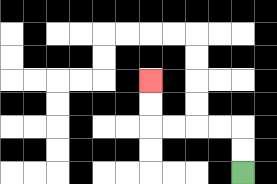{'start': '[10, 7]', 'end': '[6, 3]', 'path_directions': 'U,U,L,L,L,L,U,U', 'path_coordinates': '[[10, 7], [10, 6], [10, 5], [9, 5], [8, 5], [7, 5], [6, 5], [6, 4], [6, 3]]'}